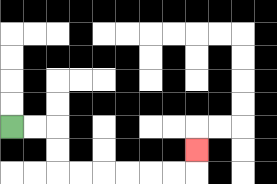{'start': '[0, 5]', 'end': '[8, 6]', 'path_directions': 'R,R,D,D,R,R,R,R,R,R,U', 'path_coordinates': '[[0, 5], [1, 5], [2, 5], [2, 6], [2, 7], [3, 7], [4, 7], [5, 7], [6, 7], [7, 7], [8, 7], [8, 6]]'}